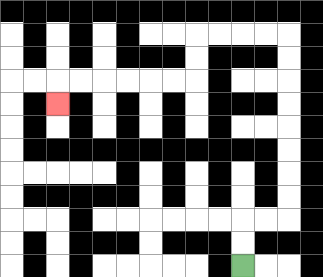{'start': '[10, 11]', 'end': '[2, 4]', 'path_directions': 'U,U,R,R,U,U,U,U,U,U,U,U,L,L,L,L,D,D,L,L,L,L,L,L,D', 'path_coordinates': '[[10, 11], [10, 10], [10, 9], [11, 9], [12, 9], [12, 8], [12, 7], [12, 6], [12, 5], [12, 4], [12, 3], [12, 2], [12, 1], [11, 1], [10, 1], [9, 1], [8, 1], [8, 2], [8, 3], [7, 3], [6, 3], [5, 3], [4, 3], [3, 3], [2, 3], [2, 4]]'}